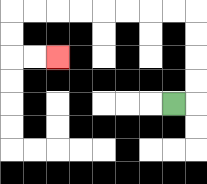{'start': '[7, 4]', 'end': '[2, 2]', 'path_directions': 'R,U,U,U,U,L,L,L,L,L,L,L,L,D,D,R,R', 'path_coordinates': '[[7, 4], [8, 4], [8, 3], [8, 2], [8, 1], [8, 0], [7, 0], [6, 0], [5, 0], [4, 0], [3, 0], [2, 0], [1, 0], [0, 0], [0, 1], [0, 2], [1, 2], [2, 2]]'}